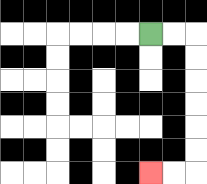{'start': '[6, 1]', 'end': '[6, 7]', 'path_directions': 'R,R,D,D,D,D,D,D,L,L', 'path_coordinates': '[[6, 1], [7, 1], [8, 1], [8, 2], [8, 3], [8, 4], [8, 5], [8, 6], [8, 7], [7, 7], [6, 7]]'}